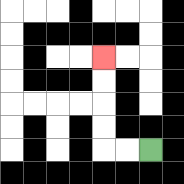{'start': '[6, 6]', 'end': '[4, 2]', 'path_directions': 'L,L,U,U,U,U', 'path_coordinates': '[[6, 6], [5, 6], [4, 6], [4, 5], [4, 4], [4, 3], [4, 2]]'}